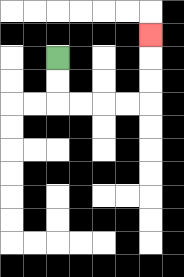{'start': '[2, 2]', 'end': '[6, 1]', 'path_directions': 'D,D,R,R,R,R,U,U,U', 'path_coordinates': '[[2, 2], [2, 3], [2, 4], [3, 4], [4, 4], [5, 4], [6, 4], [6, 3], [6, 2], [6, 1]]'}